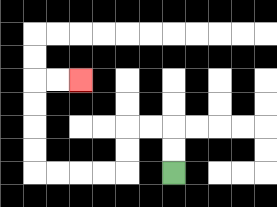{'start': '[7, 7]', 'end': '[3, 3]', 'path_directions': 'U,U,L,L,D,D,L,L,L,L,U,U,U,U,R,R', 'path_coordinates': '[[7, 7], [7, 6], [7, 5], [6, 5], [5, 5], [5, 6], [5, 7], [4, 7], [3, 7], [2, 7], [1, 7], [1, 6], [1, 5], [1, 4], [1, 3], [2, 3], [3, 3]]'}